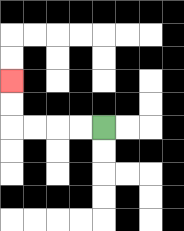{'start': '[4, 5]', 'end': '[0, 3]', 'path_directions': 'L,L,L,L,U,U', 'path_coordinates': '[[4, 5], [3, 5], [2, 5], [1, 5], [0, 5], [0, 4], [0, 3]]'}